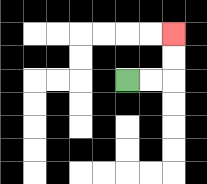{'start': '[5, 3]', 'end': '[7, 1]', 'path_directions': 'R,R,U,U', 'path_coordinates': '[[5, 3], [6, 3], [7, 3], [7, 2], [7, 1]]'}